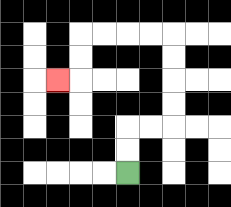{'start': '[5, 7]', 'end': '[2, 3]', 'path_directions': 'U,U,R,R,U,U,U,U,L,L,L,L,D,D,L', 'path_coordinates': '[[5, 7], [5, 6], [5, 5], [6, 5], [7, 5], [7, 4], [7, 3], [7, 2], [7, 1], [6, 1], [5, 1], [4, 1], [3, 1], [3, 2], [3, 3], [2, 3]]'}